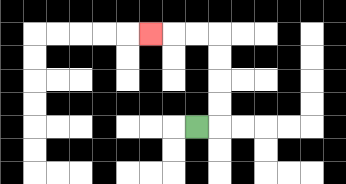{'start': '[8, 5]', 'end': '[6, 1]', 'path_directions': 'R,U,U,U,U,L,L,L', 'path_coordinates': '[[8, 5], [9, 5], [9, 4], [9, 3], [9, 2], [9, 1], [8, 1], [7, 1], [6, 1]]'}